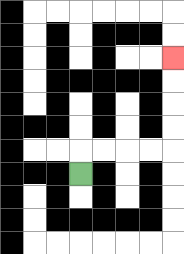{'start': '[3, 7]', 'end': '[7, 2]', 'path_directions': 'U,R,R,R,R,U,U,U,U', 'path_coordinates': '[[3, 7], [3, 6], [4, 6], [5, 6], [6, 6], [7, 6], [7, 5], [7, 4], [7, 3], [7, 2]]'}